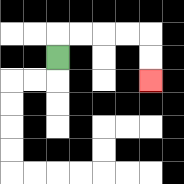{'start': '[2, 2]', 'end': '[6, 3]', 'path_directions': 'U,R,R,R,R,D,D', 'path_coordinates': '[[2, 2], [2, 1], [3, 1], [4, 1], [5, 1], [6, 1], [6, 2], [6, 3]]'}